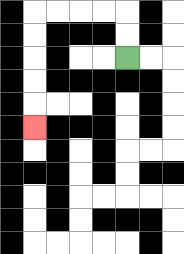{'start': '[5, 2]', 'end': '[1, 5]', 'path_directions': 'U,U,L,L,L,L,D,D,D,D,D', 'path_coordinates': '[[5, 2], [5, 1], [5, 0], [4, 0], [3, 0], [2, 0], [1, 0], [1, 1], [1, 2], [1, 3], [1, 4], [1, 5]]'}